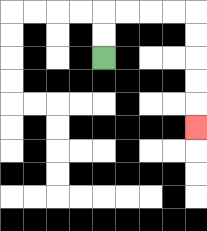{'start': '[4, 2]', 'end': '[8, 5]', 'path_directions': 'U,U,R,R,R,R,D,D,D,D,D', 'path_coordinates': '[[4, 2], [4, 1], [4, 0], [5, 0], [6, 0], [7, 0], [8, 0], [8, 1], [8, 2], [8, 3], [8, 4], [8, 5]]'}